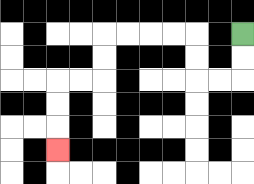{'start': '[10, 1]', 'end': '[2, 6]', 'path_directions': 'D,D,L,L,U,U,L,L,L,L,D,D,L,L,D,D,D', 'path_coordinates': '[[10, 1], [10, 2], [10, 3], [9, 3], [8, 3], [8, 2], [8, 1], [7, 1], [6, 1], [5, 1], [4, 1], [4, 2], [4, 3], [3, 3], [2, 3], [2, 4], [2, 5], [2, 6]]'}